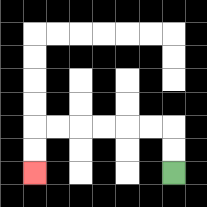{'start': '[7, 7]', 'end': '[1, 7]', 'path_directions': 'U,U,L,L,L,L,L,L,D,D', 'path_coordinates': '[[7, 7], [7, 6], [7, 5], [6, 5], [5, 5], [4, 5], [3, 5], [2, 5], [1, 5], [1, 6], [1, 7]]'}